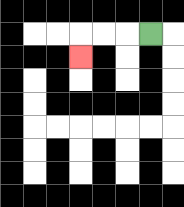{'start': '[6, 1]', 'end': '[3, 2]', 'path_directions': 'L,L,L,D', 'path_coordinates': '[[6, 1], [5, 1], [4, 1], [3, 1], [3, 2]]'}